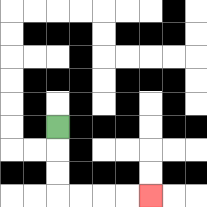{'start': '[2, 5]', 'end': '[6, 8]', 'path_directions': 'D,D,D,R,R,R,R', 'path_coordinates': '[[2, 5], [2, 6], [2, 7], [2, 8], [3, 8], [4, 8], [5, 8], [6, 8]]'}